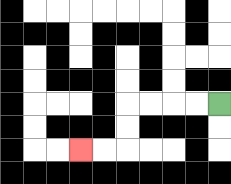{'start': '[9, 4]', 'end': '[3, 6]', 'path_directions': 'L,L,L,L,D,D,L,L', 'path_coordinates': '[[9, 4], [8, 4], [7, 4], [6, 4], [5, 4], [5, 5], [5, 6], [4, 6], [3, 6]]'}